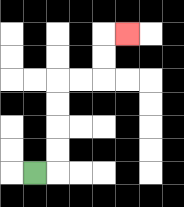{'start': '[1, 7]', 'end': '[5, 1]', 'path_directions': 'R,U,U,U,U,R,R,U,U,R', 'path_coordinates': '[[1, 7], [2, 7], [2, 6], [2, 5], [2, 4], [2, 3], [3, 3], [4, 3], [4, 2], [4, 1], [5, 1]]'}